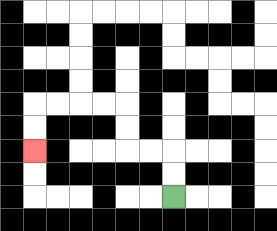{'start': '[7, 8]', 'end': '[1, 6]', 'path_directions': 'U,U,L,L,U,U,L,L,L,L,D,D', 'path_coordinates': '[[7, 8], [7, 7], [7, 6], [6, 6], [5, 6], [5, 5], [5, 4], [4, 4], [3, 4], [2, 4], [1, 4], [1, 5], [1, 6]]'}